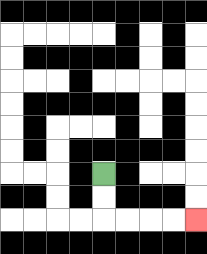{'start': '[4, 7]', 'end': '[8, 9]', 'path_directions': 'D,D,R,R,R,R', 'path_coordinates': '[[4, 7], [4, 8], [4, 9], [5, 9], [6, 9], [7, 9], [8, 9]]'}